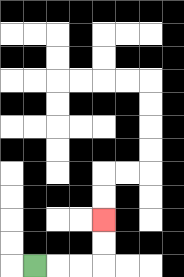{'start': '[1, 11]', 'end': '[4, 9]', 'path_directions': 'R,R,R,U,U', 'path_coordinates': '[[1, 11], [2, 11], [3, 11], [4, 11], [4, 10], [4, 9]]'}